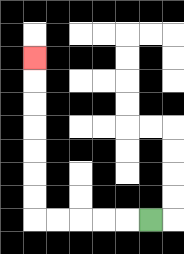{'start': '[6, 9]', 'end': '[1, 2]', 'path_directions': 'L,L,L,L,L,U,U,U,U,U,U,U', 'path_coordinates': '[[6, 9], [5, 9], [4, 9], [3, 9], [2, 9], [1, 9], [1, 8], [1, 7], [1, 6], [1, 5], [1, 4], [1, 3], [1, 2]]'}